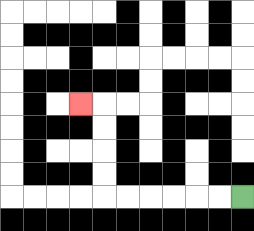{'start': '[10, 8]', 'end': '[3, 4]', 'path_directions': 'L,L,L,L,L,L,U,U,U,U,L', 'path_coordinates': '[[10, 8], [9, 8], [8, 8], [7, 8], [6, 8], [5, 8], [4, 8], [4, 7], [4, 6], [4, 5], [4, 4], [3, 4]]'}